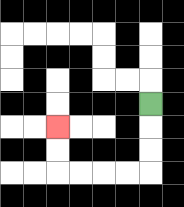{'start': '[6, 4]', 'end': '[2, 5]', 'path_directions': 'D,D,D,L,L,L,L,U,U', 'path_coordinates': '[[6, 4], [6, 5], [6, 6], [6, 7], [5, 7], [4, 7], [3, 7], [2, 7], [2, 6], [2, 5]]'}